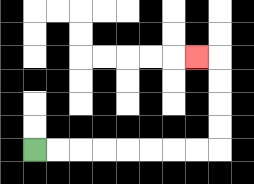{'start': '[1, 6]', 'end': '[8, 2]', 'path_directions': 'R,R,R,R,R,R,R,R,U,U,U,U,L', 'path_coordinates': '[[1, 6], [2, 6], [3, 6], [4, 6], [5, 6], [6, 6], [7, 6], [8, 6], [9, 6], [9, 5], [9, 4], [9, 3], [9, 2], [8, 2]]'}